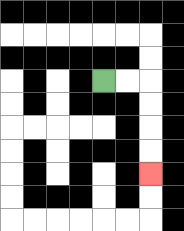{'start': '[4, 3]', 'end': '[6, 7]', 'path_directions': 'R,R,D,D,D,D', 'path_coordinates': '[[4, 3], [5, 3], [6, 3], [6, 4], [6, 5], [6, 6], [6, 7]]'}